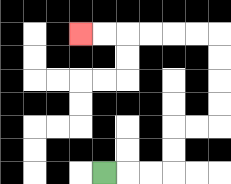{'start': '[4, 7]', 'end': '[3, 1]', 'path_directions': 'R,R,R,U,U,R,R,U,U,U,U,L,L,L,L,L,L', 'path_coordinates': '[[4, 7], [5, 7], [6, 7], [7, 7], [7, 6], [7, 5], [8, 5], [9, 5], [9, 4], [9, 3], [9, 2], [9, 1], [8, 1], [7, 1], [6, 1], [5, 1], [4, 1], [3, 1]]'}